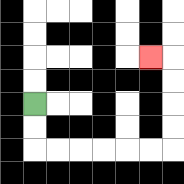{'start': '[1, 4]', 'end': '[6, 2]', 'path_directions': 'D,D,R,R,R,R,R,R,U,U,U,U,L', 'path_coordinates': '[[1, 4], [1, 5], [1, 6], [2, 6], [3, 6], [4, 6], [5, 6], [6, 6], [7, 6], [7, 5], [7, 4], [7, 3], [7, 2], [6, 2]]'}